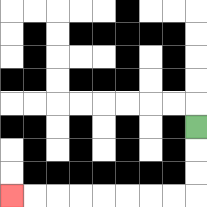{'start': '[8, 5]', 'end': '[0, 8]', 'path_directions': 'D,D,D,L,L,L,L,L,L,L,L', 'path_coordinates': '[[8, 5], [8, 6], [8, 7], [8, 8], [7, 8], [6, 8], [5, 8], [4, 8], [3, 8], [2, 8], [1, 8], [0, 8]]'}